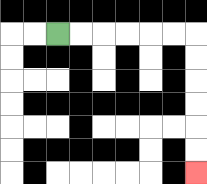{'start': '[2, 1]', 'end': '[8, 7]', 'path_directions': 'R,R,R,R,R,R,D,D,D,D,D,D', 'path_coordinates': '[[2, 1], [3, 1], [4, 1], [5, 1], [6, 1], [7, 1], [8, 1], [8, 2], [8, 3], [8, 4], [8, 5], [8, 6], [8, 7]]'}